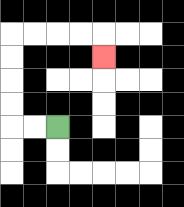{'start': '[2, 5]', 'end': '[4, 2]', 'path_directions': 'L,L,U,U,U,U,R,R,R,R,D', 'path_coordinates': '[[2, 5], [1, 5], [0, 5], [0, 4], [0, 3], [0, 2], [0, 1], [1, 1], [2, 1], [3, 1], [4, 1], [4, 2]]'}